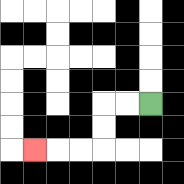{'start': '[6, 4]', 'end': '[1, 6]', 'path_directions': 'L,L,D,D,L,L,L', 'path_coordinates': '[[6, 4], [5, 4], [4, 4], [4, 5], [4, 6], [3, 6], [2, 6], [1, 6]]'}